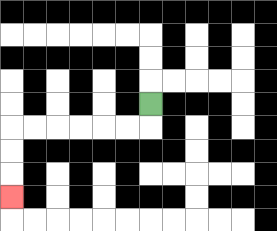{'start': '[6, 4]', 'end': '[0, 8]', 'path_directions': 'D,L,L,L,L,L,L,D,D,D', 'path_coordinates': '[[6, 4], [6, 5], [5, 5], [4, 5], [3, 5], [2, 5], [1, 5], [0, 5], [0, 6], [0, 7], [0, 8]]'}